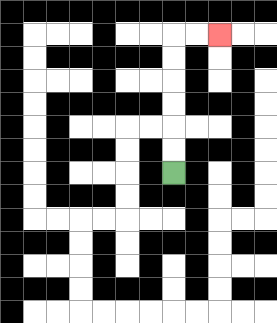{'start': '[7, 7]', 'end': '[9, 1]', 'path_directions': 'U,U,U,U,U,U,R,R', 'path_coordinates': '[[7, 7], [7, 6], [7, 5], [7, 4], [7, 3], [7, 2], [7, 1], [8, 1], [9, 1]]'}